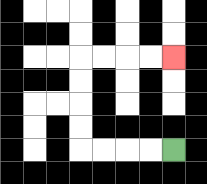{'start': '[7, 6]', 'end': '[7, 2]', 'path_directions': 'L,L,L,L,U,U,U,U,R,R,R,R', 'path_coordinates': '[[7, 6], [6, 6], [5, 6], [4, 6], [3, 6], [3, 5], [3, 4], [3, 3], [3, 2], [4, 2], [5, 2], [6, 2], [7, 2]]'}